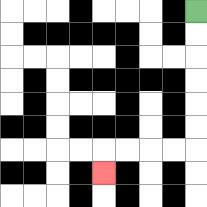{'start': '[8, 0]', 'end': '[4, 7]', 'path_directions': 'D,D,D,D,D,D,L,L,L,L,D', 'path_coordinates': '[[8, 0], [8, 1], [8, 2], [8, 3], [8, 4], [8, 5], [8, 6], [7, 6], [6, 6], [5, 6], [4, 6], [4, 7]]'}